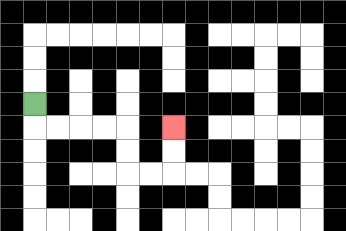{'start': '[1, 4]', 'end': '[7, 5]', 'path_directions': 'D,R,R,R,R,D,D,R,R,U,U', 'path_coordinates': '[[1, 4], [1, 5], [2, 5], [3, 5], [4, 5], [5, 5], [5, 6], [5, 7], [6, 7], [7, 7], [7, 6], [7, 5]]'}